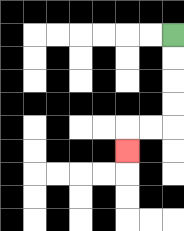{'start': '[7, 1]', 'end': '[5, 6]', 'path_directions': 'D,D,D,D,L,L,D', 'path_coordinates': '[[7, 1], [7, 2], [7, 3], [7, 4], [7, 5], [6, 5], [5, 5], [5, 6]]'}